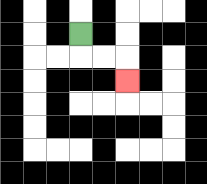{'start': '[3, 1]', 'end': '[5, 3]', 'path_directions': 'D,R,R,D', 'path_coordinates': '[[3, 1], [3, 2], [4, 2], [5, 2], [5, 3]]'}